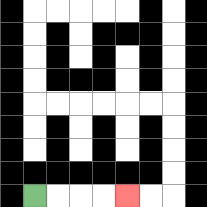{'start': '[1, 8]', 'end': '[5, 8]', 'path_directions': 'R,R,R,R', 'path_coordinates': '[[1, 8], [2, 8], [3, 8], [4, 8], [5, 8]]'}